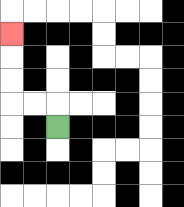{'start': '[2, 5]', 'end': '[0, 1]', 'path_directions': 'U,L,L,U,U,U', 'path_coordinates': '[[2, 5], [2, 4], [1, 4], [0, 4], [0, 3], [0, 2], [0, 1]]'}